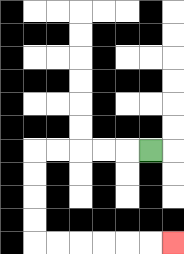{'start': '[6, 6]', 'end': '[7, 10]', 'path_directions': 'L,L,L,L,L,D,D,D,D,R,R,R,R,R,R', 'path_coordinates': '[[6, 6], [5, 6], [4, 6], [3, 6], [2, 6], [1, 6], [1, 7], [1, 8], [1, 9], [1, 10], [2, 10], [3, 10], [4, 10], [5, 10], [6, 10], [7, 10]]'}